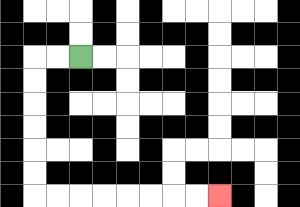{'start': '[3, 2]', 'end': '[9, 8]', 'path_directions': 'L,L,D,D,D,D,D,D,R,R,R,R,R,R,R,R', 'path_coordinates': '[[3, 2], [2, 2], [1, 2], [1, 3], [1, 4], [1, 5], [1, 6], [1, 7], [1, 8], [2, 8], [3, 8], [4, 8], [5, 8], [6, 8], [7, 8], [8, 8], [9, 8]]'}